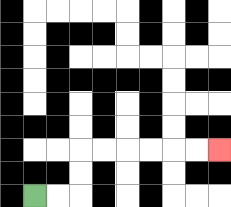{'start': '[1, 8]', 'end': '[9, 6]', 'path_directions': 'R,R,U,U,R,R,R,R,R,R', 'path_coordinates': '[[1, 8], [2, 8], [3, 8], [3, 7], [3, 6], [4, 6], [5, 6], [6, 6], [7, 6], [8, 6], [9, 6]]'}